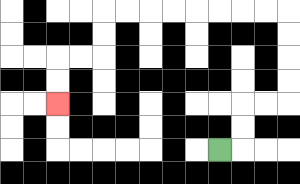{'start': '[9, 6]', 'end': '[2, 4]', 'path_directions': 'R,U,U,R,R,U,U,U,U,L,L,L,L,L,L,L,L,D,D,L,L,D,D', 'path_coordinates': '[[9, 6], [10, 6], [10, 5], [10, 4], [11, 4], [12, 4], [12, 3], [12, 2], [12, 1], [12, 0], [11, 0], [10, 0], [9, 0], [8, 0], [7, 0], [6, 0], [5, 0], [4, 0], [4, 1], [4, 2], [3, 2], [2, 2], [2, 3], [2, 4]]'}